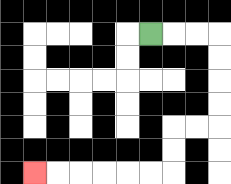{'start': '[6, 1]', 'end': '[1, 7]', 'path_directions': 'R,R,R,D,D,D,D,L,L,D,D,L,L,L,L,L,L', 'path_coordinates': '[[6, 1], [7, 1], [8, 1], [9, 1], [9, 2], [9, 3], [9, 4], [9, 5], [8, 5], [7, 5], [7, 6], [7, 7], [6, 7], [5, 7], [4, 7], [3, 7], [2, 7], [1, 7]]'}